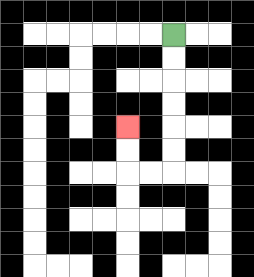{'start': '[7, 1]', 'end': '[5, 5]', 'path_directions': 'D,D,D,D,D,D,L,L,U,U', 'path_coordinates': '[[7, 1], [7, 2], [7, 3], [7, 4], [7, 5], [7, 6], [7, 7], [6, 7], [5, 7], [5, 6], [5, 5]]'}